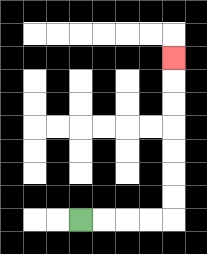{'start': '[3, 9]', 'end': '[7, 2]', 'path_directions': 'R,R,R,R,U,U,U,U,U,U,U', 'path_coordinates': '[[3, 9], [4, 9], [5, 9], [6, 9], [7, 9], [7, 8], [7, 7], [7, 6], [7, 5], [7, 4], [7, 3], [7, 2]]'}